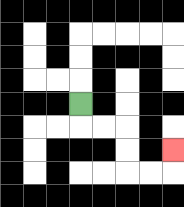{'start': '[3, 4]', 'end': '[7, 6]', 'path_directions': 'D,R,R,D,D,R,R,U', 'path_coordinates': '[[3, 4], [3, 5], [4, 5], [5, 5], [5, 6], [5, 7], [6, 7], [7, 7], [7, 6]]'}